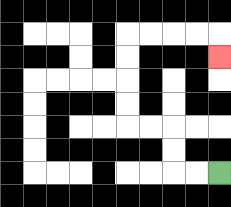{'start': '[9, 7]', 'end': '[9, 2]', 'path_directions': 'L,L,U,U,L,L,U,U,U,U,R,R,R,R,D', 'path_coordinates': '[[9, 7], [8, 7], [7, 7], [7, 6], [7, 5], [6, 5], [5, 5], [5, 4], [5, 3], [5, 2], [5, 1], [6, 1], [7, 1], [8, 1], [9, 1], [9, 2]]'}